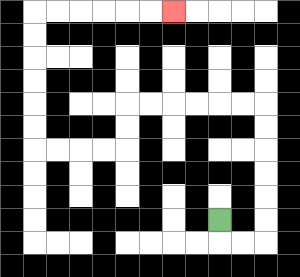{'start': '[9, 9]', 'end': '[7, 0]', 'path_directions': 'D,R,R,U,U,U,U,U,U,L,L,L,L,L,L,D,D,L,L,L,L,U,U,U,U,U,U,R,R,R,R,R,R', 'path_coordinates': '[[9, 9], [9, 10], [10, 10], [11, 10], [11, 9], [11, 8], [11, 7], [11, 6], [11, 5], [11, 4], [10, 4], [9, 4], [8, 4], [7, 4], [6, 4], [5, 4], [5, 5], [5, 6], [4, 6], [3, 6], [2, 6], [1, 6], [1, 5], [1, 4], [1, 3], [1, 2], [1, 1], [1, 0], [2, 0], [3, 0], [4, 0], [5, 0], [6, 0], [7, 0]]'}